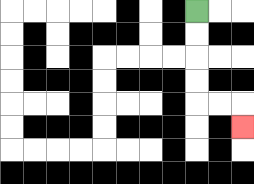{'start': '[8, 0]', 'end': '[10, 5]', 'path_directions': 'D,D,D,D,R,R,D', 'path_coordinates': '[[8, 0], [8, 1], [8, 2], [8, 3], [8, 4], [9, 4], [10, 4], [10, 5]]'}